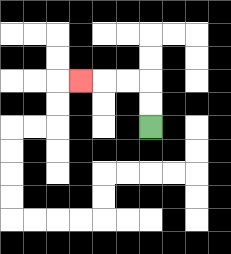{'start': '[6, 5]', 'end': '[3, 3]', 'path_directions': 'U,U,L,L,L', 'path_coordinates': '[[6, 5], [6, 4], [6, 3], [5, 3], [4, 3], [3, 3]]'}